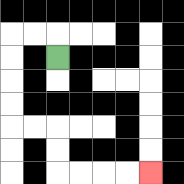{'start': '[2, 2]', 'end': '[6, 7]', 'path_directions': 'U,L,L,D,D,D,D,R,R,D,D,R,R,R,R', 'path_coordinates': '[[2, 2], [2, 1], [1, 1], [0, 1], [0, 2], [0, 3], [0, 4], [0, 5], [1, 5], [2, 5], [2, 6], [2, 7], [3, 7], [4, 7], [5, 7], [6, 7]]'}